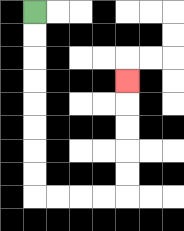{'start': '[1, 0]', 'end': '[5, 3]', 'path_directions': 'D,D,D,D,D,D,D,D,R,R,R,R,U,U,U,U,U', 'path_coordinates': '[[1, 0], [1, 1], [1, 2], [1, 3], [1, 4], [1, 5], [1, 6], [1, 7], [1, 8], [2, 8], [3, 8], [4, 8], [5, 8], [5, 7], [5, 6], [5, 5], [5, 4], [5, 3]]'}